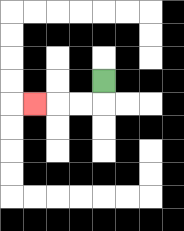{'start': '[4, 3]', 'end': '[1, 4]', 'path_directions': 'D,L,L,L', 'path_coordinates': '[[4, 3], [4, 4], [3, 4], [2, 4], [1, 4]]'}